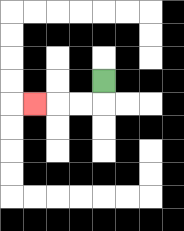{'start': '[4, 3]', 'end': '[1, 4]', 'path_directions': 'D,L,L,L', 'path_coordinates': '[[4, 3], [4, 4], [3, 4], [2, 4], [1, 4]]'}